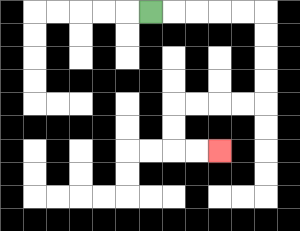{'start': '[6, 0]', 'end': '[9, 6]', 'path_directions': 'R,R,R,R,R,D,D,D,D,L,L,L,L,D,D,R,R', 'path_coordinates': '[[6, 0], [7, 0], [8, 0], [9, 0], [10, 0], [11, 0], [11, 1], [11, 2], [11, 3], [11, 4], [10, 4], [9, 4], [8, 4], [7, 4], [7, 5], [7, 6], [8, 6], [9, 6]]'}